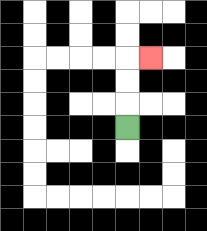{'start': '[5, 5]', 'end': '[6, 2]', 'path_directions': 'U,U,U,R', 'path_coordinates': '[[5, 5], [5, 4], [5, 3], [5, 2], [6, 2]]'}